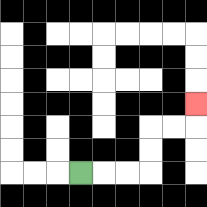{'start': '[3, 7]', 'end': '[8, 4]', 'path_directions': 'R,R,R,U,U,R,R,U', 'path_coordinates': '[[3, 7], [4, 7], [5, 7], [6, 7], [6, 6], [6, 5], [7, 5], [8, 5], [8, 4]]'}